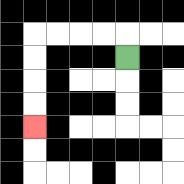{'start': '[5, 2]', 'end': '[1, 5]', 'path_directions': 'U,L,L,L,L,D,D,D,D', 'path_coordinates': '[[5, 2], [5, 1], [4, 1], [3, 1], [2, 1], [1, 1], [1, 2], [1, 3], [1, 4], [1, 5]]'}